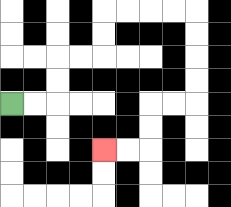{'start': '[0, 4]', 'end': '[4, 6]', 'path_directions': 'R,R,U,U,R,R,U,U,R,R,R,R,D,D,D,D,L,L,D,D,L,L', 'path_coordinates': '[[0, 4], [1, 4], [2, 4], [2, 3], [2, 2], [3, 2], [4, 2], [4, 1], [4, 0], [5, 0], [6, 0], [7, 0], [8, 0], [8, 1], [8, 2], [8, 3], [8, 4], [7, 4], [6, 4], [6, 5], [6, 6], [5, 6], [4, 6]]'}